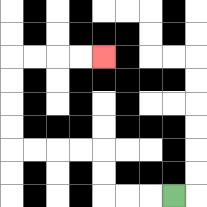{'start': '[7, 8]', 'end': '[4, 2]', 'path_directions': 'L,L,L,U,U,L,L,L,L,U,U,U,U,R,R,R,R', 'path_coordinates': '[[7, 8], [6, 8], [5, 8], [4, 8], [4, 7], [4, 6], [3, 6], [2, 6], [1, 6], [0, 6], [0, 5], [0, 4], [0, 3], [0, 2], [1, 2], [2, 2], [3, 2], [4, 2]]'}